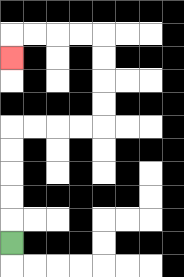{'start': '[0, 10]', 'end': '[0, 2]', 'path_directions': 'U,U,U,U,U,R,R,R,R,U,U,U,U,L,L,L,L,D', 'path_coordinates': '[[0, 10], [0, 9], [0, 8], [0, 7], [0, 6], [0, 5], [1, 5], [2, 5], [3, 5], [4, 5], [4, 4], [4, 3], [4, 2], [4, 1], [3, 1], [2, 1], [1, 1], [0, 1], [0, 2]]'}